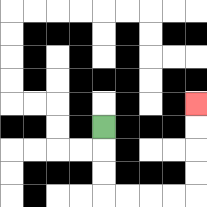{'start': '[4, 5]', 'end': '[8, 4]', 'path_directions': 'D,D,D,R,R,R,R,U,U,U,U', 'path_coordinates': '[[4, 5], [4, 6], [4, 7], [4, 8], [5, 8], [6, 8], [7, 8], [8, 8], [8, 7], [8, 6], [8, 5], [8, 4]]'}